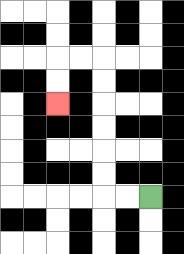{'start': '[6, 8]', 'end': '[2, 4]', 'path_directions': 'L,L,U,U,U,U,U,U,L,L,D,D', 'path_coordinates': '[[6, 8], [5, 8], [4, 8], [4, 7], [4, 6], [4, 5], [4, 4], [4, 3], [4, 2], [3, 2], [2, 2], [2, 3], [2, 4]]'}